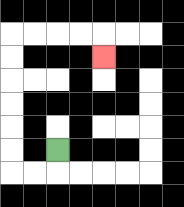{'start': '[2, 6]', 'end': '[4, 2]', 'path_directions': 'D,L,L,U,U,U,U,U,U,R,R,R,R,D', 'path_coordinates': '[[2, 6], [2, 7], [1, 7], [0, 7], [0, 6], [0, 5], [0, 4], [0, 3], [0, 2], [0, 1], [1, 1], [2, 1], [3, 1], [4, 1], [4, 2]]'}